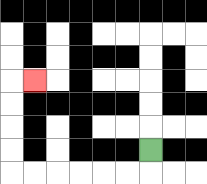{'start': '[6, 6]', 'end': '[1, 3]', 'path_directions': 'D,L,L,L,L,L,L,U,U,U,U,R', 'path_coordinates': '[[6, 6], [6, 7], [5, 7], [4, 7], [3, 7], [2, 7], [1, 7], [0, 7], [0, 6], [0, 5], [0, 4], [0, 3], [1, 3]]'}